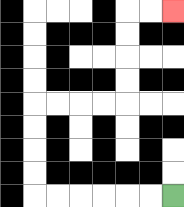{'start': '[7, 8]', 'end': '[7, 0]', 'path_directions': 'L,L,L,L,L,L,U,U,U,U,R,R,R,R,U,U,U,U,R,R', 'path_coordinates': '[[7, 8], [6, 8], [5, 8], [4, 8], [3, 8], [2, 8], [1, 8], [1, 7], [1, 6], [1, 5], [1, 4], [2, 4], [3, 4], [4, 4], [5, 4], [5, 3], [5, 2], [5, 1], [5, 0], [6, 0], [7, 0]]'}